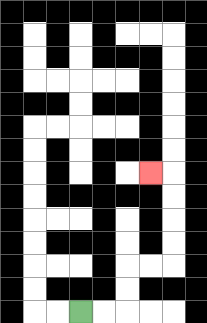{'start': '[3, 13]', 'end': '[6, 7]', 'path_directions': 'R,R,U,U,R,R,U,U,U,U,L', 'path_coordinates': '[[3, 13], [4, 13], [5, 13], [5, 12], [5, 11], [6, 11], [7, 11], [7, 10], [7, 9], [7, 8], [7, 7], [6, 7]]'}